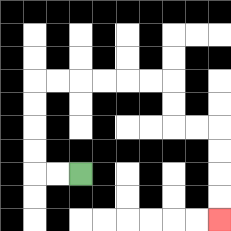{'start': '[3, 7]', 'end': '[9, 9]', 'path_directions': 'L,L,U,U,U,U,R,R,R,R,R,R,D,D,R,R,D,D,D,D', 'path_coordinates': '[[3, 7], [2, 7], [1, 7], [1, 6], [1, 5], [1, 4], [1, 3], [2, 3], [3, 3], [4, 3], [5, 3], [6, 3], [7, 3], [7, 4], [7, 5], [8, 5], [9, 5], [9, 6], [9, 7], [9, 8], [9, 9]]'}